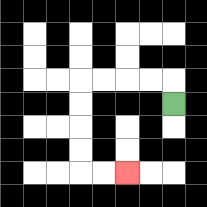{'start': '[7, 4]', 'end': '[5, 7]', 'path_directions': 'U,L,L,L,L,D,D,D,D,R,R', 'path_coordinates': '[[7, 4], [7, 3], [6, 3], [5, 3], [4, 3], [3, 3], [3, 4], [3, 5], [3, 6], [3, 7], [4, 7], [5, 7]]'}